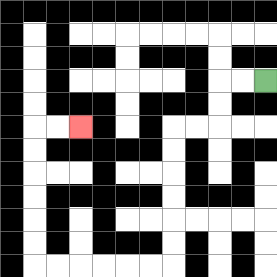{'start': '[11, 3]', 'end': '[3, 5]', 'path_directions': 'L,L,D,D,L,L,D,D,D,D,D,D,L,L,L,L,L,L,U,U,U,U,U,U,R,R', 'path_coordinates': '[[11, 3], [10, 3], [9, 3], [9, 4], [9, 5], [8, 5], [7, 5], [7, 6], [7, 7], [7, 8], [7, 9], [7, 10], [7, 11], [6, 11], [5, 11], [4, 11], [3, 11], [2, 11], [1, 11], [1, 10], [1, 9], [1, 8], [1, 7], [1, 6], [1, 5], [2, 5], [3, 5]]'}